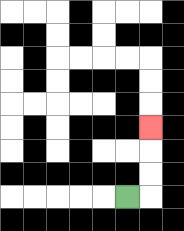{'start': '[5, 8]', 'end': '[6, 5]', 'path_directions': 'R,U,U,U', 'path_coordinates': '[[5, 8], [6, 8], [6, 7], [6, 6], [6, 5]]'}